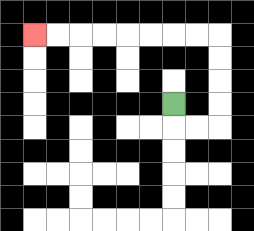{'start': '[7, 4]', 'end': '[1, 1]', 'path_directions': 'D,R,R,U,U,U,U,L,L,L,L,L,L,L,L', 'path_coordinates': '[[7, 4], [7, 5], [8, 5], [9, 5], [9, 4], [9, 3], [9, 2], [9, 1], [8, 1], [7, 1], [6, 1], [5, 1], [4, 1], [3, 1], [2, 1], [1, 1]]'}